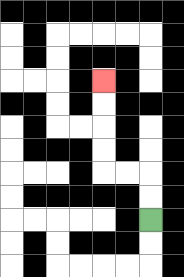{'start': '[6, 9]', 'end': '[4, 3]', 'path_directions': 'U,U,L,L,U,U,U,U', 'path_coordinates': '[[6, 9], [6, 8], [6, 7], [5, 7], [4, 7], [4, 6], [4, 5], [4, 4], [4, 3]]'}